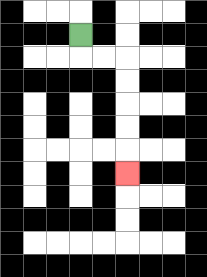{'start': '[3, 1]', 'end': '[5, 7]', 'path_directions': 'D,R,R,D,D,D,D,D', 'path_coordinates': '[[3, 1], [3, 2], [4, 2], [5, 2], [5, 3], [5, 4], [5, 5], [5, 6], [5, 7]]'}